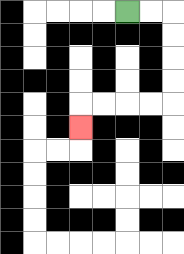{'start': '[5, 0]', 'end': '[3, 5]', 'path_directions': 'R,R,D,D,D,D,L,L,L,L,D', 'path_coordinates': '[[5, 0], [6, 0], [7, 0], [7, 1], [7, 2], [7, 3], [7, 4], [6, 4], [5, 4], [4, 4], [3, 4], [3, 5]]'}